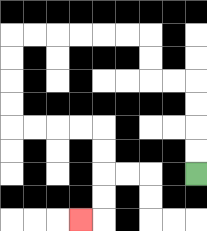{'start': '[8, 7]', 'end': '[3, 9]', 'path_directions': 'U,U,U,U,L,L,U,U,L,L,L,L,L,L,D,D,D,D,R,R,R,R,D,D,D,D,L', 'path_coordinates': '[[8, 7], [8, 6], [8, 5], [8, 4], [8, 3], [7, 3], [6, 3], [6, 2], [6, 1], [5, 1], [4, 1], [3, 1], [2, 1], [1, 1], [0, 1], [0, 2], [0, 3], [0, 4], [0, 5], [1, 5], [2, 5], [3, 5], [4, 5], [4, 6], [4, 7], [4, 8], [4, 9], [3, 9]]'}